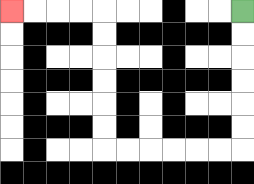{'start': '[10, 0]', 'end': '[0, 0]', 'path_directions': 'D,D,D,D,D,D,L,L,L,L,L,L,U,U,U,U,U,U,L,L,L,L', 'path_coordinates': '[[10, 0], [10, 1], [10, 2], [10, 3], [10, 4], [10, 5], [10, 6], [9, 6], [8, 6], [7, 6], [6, 6], [5, 6], [4, 6], [4, 5], [4, 4], [4, 3], [4, 2], [4, 1], [4, 0], [3, 0], [2, 0], [1, 0], [0, 0]]'}